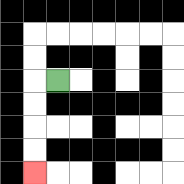{'start': '[2, 3]', 'end': '[1, 7]', 'path_directions': 'L,D,D,D,D', 'path_coordinates': '[[2, 3], [1, 3], [1, 4], [1, 5], [1, 6], [1, 7]]'}